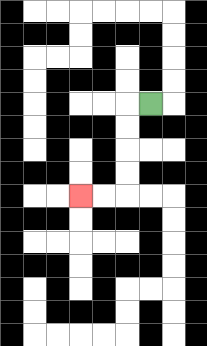{'start': '[6, 4]', 'end': '[3, 8]', 'path_directions': 'L,D,D,D,D,L,L', 'path_coordinates': '[[6, 4], [5, 4], [5, 5], [5, 6], [5, 7], [5, 8], [4, 8], [3, 8]]'}